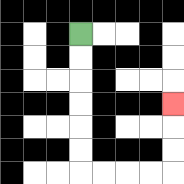{'start': '[3, 1]', 'end': '[7, 4]', 'path_directions': 'D,D,D,D,D,D,R,R,R,R,U,U,U', 'path_coordinates': '[[3, 1], [3, 2], [3, 3], [3, 4], [3, 5], [3, 6], [3, 7], [4, 7], [5, 7], [6, 7], [7, 7], [7, 6], [7, 5], [7, 4]]'}